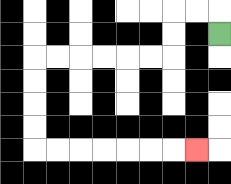{'start': '[9, 1]', 'end': '[8, 6]', 'path_directions': 'U,L,L,D,D,L,L,L,L,L,L,D,D,D,D,R,R,R,R,R,R,R', 'path_coordinates': '[[9, 1], [9, 0], [8, 0], [7, 0], [7, 1], [7, 2], [6, 2], [5, 2], [4, 2], [3, 2], [2, 2], [1, 2], [1, 3], [1, 4], [1, 5], [1, 6], [2, 6], [3, 6], [4, 6], [5, 6], [6, 6], [7, 6], [8, 6]]'}